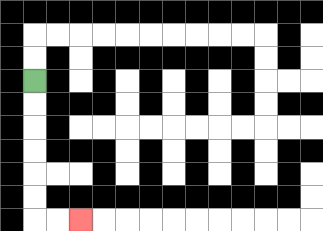{'start': '[1, 3]', 'end': '[3, 9]', 'path_directions': 'D,D,D,D,D,D,R,R', 'path_coordinates': '[[1, 3], [1, 4], [1, 5], [1, 6], [1, 7], [1, 8], [1, 9], [2, 9], [3, 9]]'}